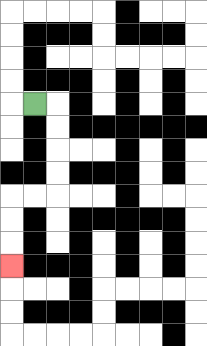{'start': '[1, 4]', 'end': '[0, 11]', 'path_directions': 'R,D,D,D,D,L,L,D,D,D', 'path_coordinates': '[[1, 4], [2, 4], [2, 5], [2, 6], [2, 7], [2, 8], [1, 8], [0, 8], [0, 9], [0, 10], [0, 11]]'}